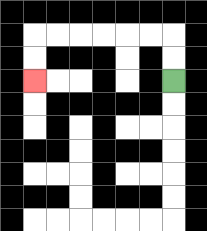{'start': '[7, 3]', 'end': '[1, 3]', 'path_directions': 'U,U,L,L,L,L,L,L,D,D', 'path_coordinates': '[[7, 3], [7, 2], [7, 1], [6, 1], [5, 1], [4, 1], [3, 1], [2, 1], [1, 1], [1, 2], [1, 3]]'}